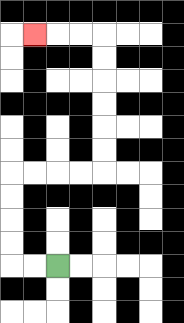{'start': '[2, 11]', 'end': '[1, 1]', 'path_directions': 'L,L,U,U,U,U,R,R,R,R,U,U,U,U,U,U,L,L,L', 'path_coordinates': '[[2, 11], [1, 11], [0, 11], [0, 10], [0, 9], [0, 8], [0, 7], [1, 7], [2, 7], [3, 7], [4, 7], [4, 6], [4, 5], [4, 4], [4, 3], [4, 2], [4, 1], [3, 1], [2, 1], [1, 1]]'}